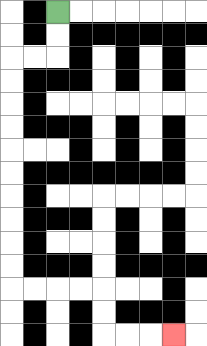{'start': '[2, 0]', 'end': '[7, 14]', 'path_directions': 'D,D,L,L,D,D,D,D,D,D,D,D,D,D,R,R,R,R,D,D,R,R,R', 'path_coordinates': '[[2, 0], [2, 1], [2, 2], [1, 2], [0, 2], [0, 3], [0, 4], [0, 5], [0, 6], [0, 7], [0, 8], [0, 9], [0, 10], [0, 11], [0, 12], [1, 12], [2, 12], [3, 12], [4, 12], [4, 13], [4, 14], [5, 14], [6, 14], [7, 14]]'}